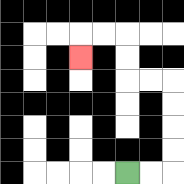{'start': '[5, 7]', 'end': '[3, 2]', 'path_directions': 'R,R,U,U,U,U,L,L,U,U,L,L,D', 'path_coordinates': '[[5, 7], [6, 7], [7, 7], [7, 6], [7, 5], [7, 4], [7, 3], [6, 3], [5, 3], [5, 2], [5, 1], [4, 1], [3, 1], [3, 2]]'}